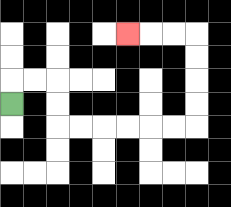{'start': '[0, 4]', 'end': '[5, 1]', 'path_directions': 'U,R,R,D,D,R,R,R,R,R,R,U,U,U,U,L,L,L', 'path_coordinates': '[[0, 4], [0, 3], [1, 3], [2, 3], [2, 4], [2, 5], [3, 5], [4, 5], [5, 5], [6, 5], [7, 5], [8, 5], [8, 4], [8, 3], [8, 2], [8, 1], [7, 1], [6, 1], [5, 1]]'}